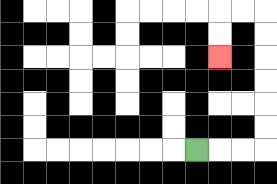{'start': '[8, 6]', 'end': '[9, 2]', 'path_directions': 'R,R,R,U,U,U,U,U,U,L,L,D,D', 'path_coordinates': '[[8, 6], [9, 6], [10, 6], [11, 6], [11, 5], [11, 4], [11, 3], [11, 2], [11, 1], [11, 0], [10, 0], [9, 0], [9, 1], [9, 2]]'}